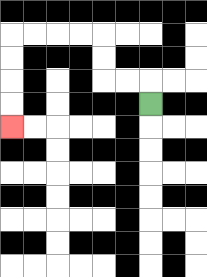{'start': '[6, 4]', 'end': '[0, 5]', 'path_directions': 'U,L,L,U,U,L,L,L,L,D,D,D,D', 'path_coordinates': '[[6, 4], [6, 3], [5, 3], [4, 3], [4, 2], [4, 1], [3, 1], [2, 1], [1, 1], [0, 1], [0, 2], [0, 3], [0, 4], [0, 5]]'}